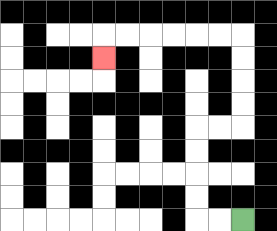{'start': '[10, 9]', 'end': '[4, 2]', 'path_directions': 'L,L,U,U,U,U,R,R,U,U,U,U,L,L,L,L,L,L,D', 'path_coordinates': '[[10, 9], [9, 9], [8, 9], [8, 8], [8, 7], [8, 6], [8, 5], [9, 5], [10, 5], [10, 4], [10, 3], [10, 2], [10, 1], [9, 1], [8, 1], [7, 1], [6, 1], [5, 1], [4, 1], [4, 2]]'}